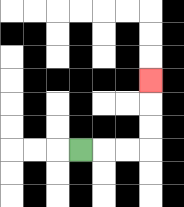{'start': '[3, 6]', 'end': '[6, 3]', 'path_directions': 'R,R,R,U,U,U', 'path_coordinates': '[[3, 6], [4, 6], [5, 6], [6, 6], [6, 5], [6, 4], [6, 3]]'}